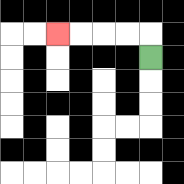{'start': '[6, 2]', 'end': '[2, 1]', 'path_directions': 'U,L,L,L,L', 'path_coordinates': '[[6, 2], [6, 1], [5, 1], [4, 1], [3, 1], [2, 1]]'}